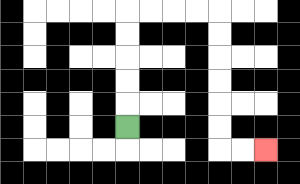{'start': '[5, 5]', 'end': '[11, 6]', 'path_directions': 'U,U,U,U,U,R,R,R,R,D,D,D,D,D,D,R,R', 'path_coordinates': '[[5, 5], [5, 4], [5, 3], [5, 2], [5, 1], [5, 0], [6, 0], [7, 0], [8, 0], [9, 0], [9, 1], [9, 2], [9, 3], [9, 4], [9, 5], [9, 6], [10, 6], [11, 6]]'}